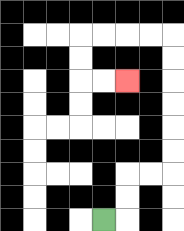{'start': '[4, 9]', 'end': '[5, 3]', 'path_directions': 'R,U,U,R,R,U,U,U,U,U,U,L,L,L,L,D,D,R,R', 'path_coordinates': '[[4, 9], [5, 9], [5, 8], [5, 7], [6, 7], [7, 7], [7, 6], [7, 5], [7, 4], [7, 3], [7, 2], [7, 1], [6, 1], [5, 1], [4, 1], [3, 1], [3, 2], [3, 3], [4, 3], [5, 3]]'}